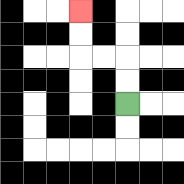{'start': '[5, 4]', 'end': '[3, 0]', 'path_directions': 'U,U,L,L,U,U', 'path_coordinates': '[[5, 4], [5, 3], [5, 2], [4, 2], [3, 2], [3, 1], [3, 0]]'}